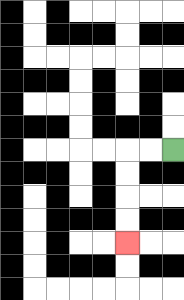{'start': '[7, 6]', 'end': '[5, 10]', 'path_directions': 'L,L,D,D,D,D', 'path_coordinates': '[[7, 6], [6, 6], [5, 6], [5, 7], [5, 8], [5, 9], [5, 10]]'}